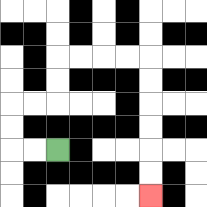{'start': '[2, 6]', 'end': '[6, 8]', 'path_directions': 'L,L,U,U,R,R,U,U,R,R,R,R,D,D,D,D,D,D', 'path_coordinates': '[[2, 6], [1, 6], [0, 6], [0, 5], [0, 4], [1, 4], [2, 4], [2, 3], [2, 2], [3, 2], [4, 2], [5, 2], [6, 2], [6, 3], [6, 4], [6, 5], [6, 6], [6, 7], [6, 8]]'}